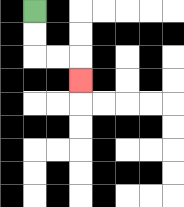{'start': '[1, 0]', 'end': '[3, 3]', 'path_directions': 'D,D,R,R,D', 'path_coordinates': '[[1, 0], [1, 1], [1, 2], [2, 2], [3, 2], [3, 3]]'}